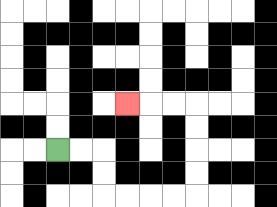{'start': '[2, 6]', 'end': '[5, 4]', 'path_directions': 'R,R,D,D,R,R,R,R,U,U,U,U,L,L,L', 'path_coordinates': '[[2, 6], [3, 6], [4, 6], [4, 7], [4, 8], [5, 8], [6, 8], [7, 8], [8, 8], [8, 7], [8, 6], [8, 5], [8, 4], [7, 4], [6, 4], [5, 4]]'}